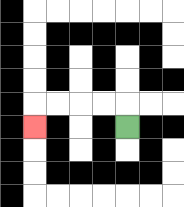{'start': '[5, 5]', 'end': '[1, 5]', 'path_directions': 'U,L,L,L,L,D', 'path_coordinates': '[[5, 5], [5, 4], [4, 4], [3, 4], [2, 4], [1, 4], [1, 5]]'}